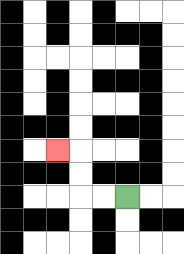{'start': '[5, 8]', 'end': '[2, 6]', 'path_directions': 'L,L,U,U,L', 'path_coordinates': '[[5, 8], [4, 8], [3, 8], [3, 7], [3, 6], [2, 6]]'}